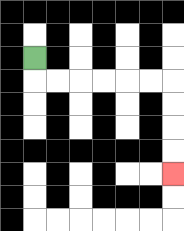{'start': '[1, 2]', 'end': '[7, 7]', 'path_directions': 'D,R,R,R,R,R,R,D,D,D,D', 'path_coordinates': '[[1, 2], [1, 3], [2, 3], [3, 3], [4, 3], [5, 3], [6, 3], [7, 3], [7, 4], [7, 5], [7, 6], [7, 7]]'}